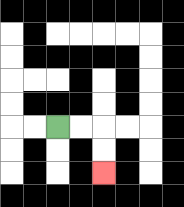{'start': '[2, 5]', 'end': '[4, 7]', 'path_directions': 'R,R,D,D', 'path_coordinates': '[[2, 5], [3, 5], [4, 5], [4, 6], [4, 7]]'}